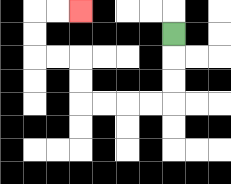{'start': '[7, 1]', 'end': '[3, 0]', 'path_directions': 'D,D,D,L,L,L,L,U,U,L,L,U,U,R,R', 'path_coordinates': '[[7, 1], [7, 2], [7, 3], [7, 4], [6, 4], [5, 4], [4, 4], [3, 4], [3, 3], [3, 2], [2, 2], [1, 2], [1, 1], [1, 0], [2, 0], [3, 0]]'}